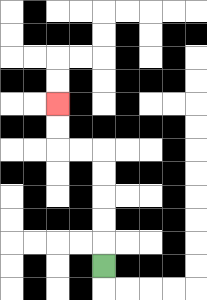{'start': '[4, 11]', 'end': '[2, 4]', 'path_directions': 'U,U,U,U,U,L,L,U,U', 'path_coordinates': '[[4, 11], [4, 10], [4, 9], [4, 8], [4, 7], [4, 6], [3, 6], [2, 6], [2, 5], [2, 4]]'}